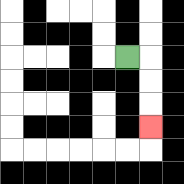{'start': '[5, 2]', 'end': '[6, 5]', 'path_directions': 'R,D,D,D', 'path_coordinates': '[[5, 2], [6, 2], [6, 3], [6, 4], [6, 5]]'}